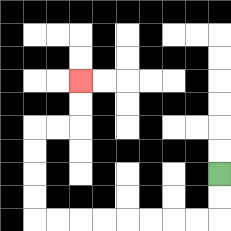{'start': '[9, 7]', 'end': '[3, 3]', 'path_directions': 'D,D,L,L,L,L,L,L,L,L,U,U,U,U,R,R,U,U', 'path_coordinates': '[[9, 7], [9, 8], [9, 9], [8, 9], [7, 9], [6, 9], [5, 9], [4, 9], [3, 9], [2, 9], [1, 9], [1, 8], [1, 7], [1, 6], [1, 5], [2, 5], [3, 5], [3, 4], [3, 3]]'}